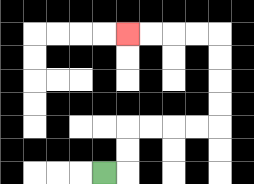{'start': '[4, 7]', 'end': '[5, 1]', 'path_directions': 'R,U,U,R,R,R,R,U,U,U,U,L,L,L,L', 'path_coordinates': '[[4, 7], [5, 7], [5, 6], [5, 5], [6, 5], [7, 5], [8, 5], [9, 5], [9, 4], [9, 3], [9, 2], [9, 1], [8, 1], [7, 1], [6, 1], [5, 1]]'}